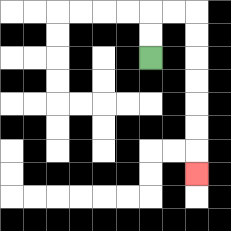{'start': '[6, 2]', 'end': '[8, 7]', 'path_directions': 'U,U,R,R,D,D,D,D,D,D,D', 'path_coordinates': '[[6, 2], [6, 1], [6, 0], [7, 0], [8, 0], [8, 1], [8, 2], [8, 3], [8, 4], [8, 5], [8, 6], [8, 7]]'}